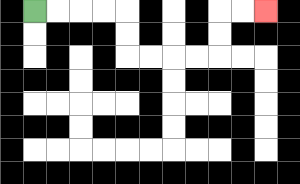{'start': '[1, 0]', 'end': '[11, 0]', 'path_directions': 'R,R,R,R,D,D,R,R,R,R,U,U,R,R', 'path_coordinates': '[[1, 0], [2, 0], [3, 0], [4, 0], [5, 0], [5, 1], [5, 2], [6, 2], [7, 2], [8, 2], [9, 2], [9, 1], [9, 0], [10, 0], [11, 0]]'}